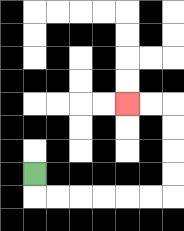{'start': '[1, 7]', 'end': '[5, 4]', 'path_directions': 'D,R,R,R,R,R,R,U,U,U,U,L,L', 'path_coordinates': '[[1, 7], [1, 8], [2, 8], [3, 8], [4, 8], [5, 8], [6, 8], [7, 8], [7, 7], [7, 6], [7, 5], [7, 4], [6, 4], [5, 4]]'}